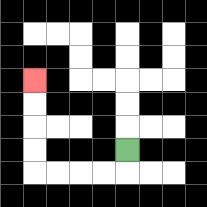{'start': '[5, 6]', 'end': '[1, 3]', 'path_directions': 'D,L,L,L,L,U,U,U,U', 'path_coordinates': '[[5, 6], [5, 7], [4, 7], [3, 7], [2, 7], [1, 7], [1, 6], [1, 5], [1, 4], [1, 3]]'}